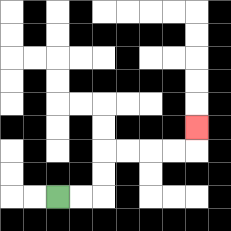{'start': '[2, 8]', 'end': '[8, 5]', 'path_directions': 'R,R,U,U,R,R,R,R,U', 'path_coordinates': '[[2, 8], [3, 8], [4, 8], [4, 7], [4, 6], [5, 6], [6, 6], [7, 6], [8, 6], [8, 5]]'}